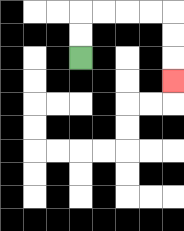{'start': '[3, 2]', 'end': '[7, 3]', 'path_directions': 'U,U,R,R,R,R,D,D,D', 'path_coordinates': '[[3, 2], [3, 1], [3, 0], [4, 0], [5, 0], [6, 0], [7, 0], [7, 1], [7, 2], [7, 3]]'}